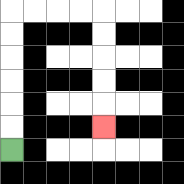{'start': '[0, 6]', 'end': '[4, 5]', 'path_directions': 'U,U,U,U,U,U,R,R,R,R,D,D,D,D,D', 'path_coordinates': '[[0, 6], [0, 5], [0, 4], [0, 3], [0, 2], [0, 1], [0, 0], [1, 0], [2, 0], [3, 0], [4, 0], [4, 1], [4, 2], [4, 3], [4, 4], [4, 5]]'}